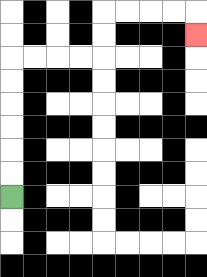{'start': '[0, 8]', 'end': '[8, 1]', 'path_directions': 'U,U,U,U,U,U,R,R,R,R,U,U,R,R,R,R,D', 'path_coordinates': '[[0, 8], [0, 7], [0, 6], [0, 5], [0, 4], [0, 3], [0, 2], [1, 2], [2, 2], [3, 2], [4, 2], [4, 1], [4, 0], [5, 0], [6, 0], [7, 0], [8, 0], [8, 1]]'}